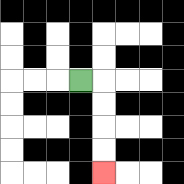{'start': '[3, 3]', 'end': '[4, 7]', 'path_directions': 'R,D,D,D,D', 'path_coordinates': '[[3, 3], [4, 3], [4, 4], [4, 5], [4, 6], [4, 7]]'}